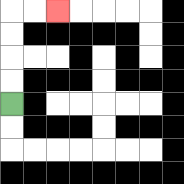{'start': '[0, 4]', 'end': '[2, 0]', 'path_directions': 'U,U,U,U,R,R', 'path_coordinates': '[[0, 4], [0, 3], [0, 2], [0, 1], [0, 0], [1, 0], [2, 0]]'}